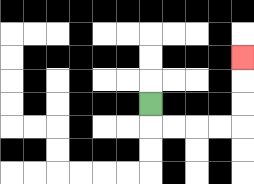{'start': '[6, 4]', 'end': '[10, 2]', 'path_directions': 'D,R,R,R,R,U,U,U', 'path_coordinates': '[[6, 4], [6, 5], [7, 5], [8, 5], [9, 5], [10, 5], [10, 4], [10, 3], [10, 2]]'}